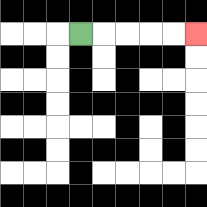{'start': '[3, 1]', 'end': '[8, 1]', 'path_directions': 'R,R,R,R,R', 'path_coordinates': '[[3, 1], [4, 1], [5, 1], [6, 1], [7, 1], [8, 1]]'}